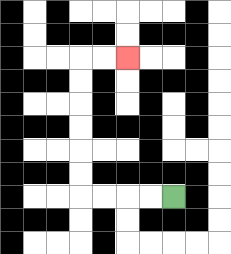{'start': '[7, 8]', 'end': '[5, 2]', 'path_directions': 'L,L,L,L,U,U,U,U,U,U,R,R', 'path_coordinates': '[[7, 8], [6, 8], [5, 8], [4, 8], [3, 8], [3, 7], [3, 6], [3, 5], [3, 4], [3, 3], [3, 2], [4, 2], [5, 2]]'}